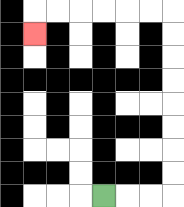{'start': '[4, 8]', 'end': '[1, 1]', 'path_directions': 'R,R,R,U,U,U,U,U,U,U,U,L,L,L,L,L,L,D', 'path_coordinates': '[[4, 8], [5, 8], [6, 8], [7, 8], [7, 7], [7, 6], [7, 5], [7, 4], [7, 3], [7, 2], [7, 1], [7, 0], [6, 0], [5, 0], [4, 0], [3, 0], [2, 0], [1, 0], [1, 1]]'}